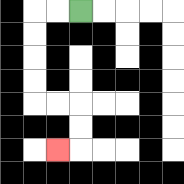{'start': '[3, 0]', 'end': '[2, 6]', 'path_directions': 'L,L,D,D,D,D,R,R,D,D,L', 'path_coordinates': '[[3, 0], [2, 0], [1, 0], [1, 1], [1, 2], [1, 3], [1, 4], [2, 4], [3, 4], [3, 5], [3, 6], [2, 6]]'}